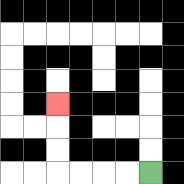{'start': '[6, 7]', 'end': '[2, 4]', 'path_directions': 'L,L,L,L,U,U,U', 'path_coordinates': '[[6, 7], [5, 7], [4, 7], [3, 7], [2, 7], [2, 6], [2, 5], [2, 4]]'}